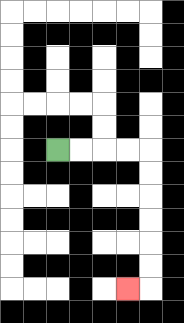{'start': '[2, 6]', 'end': '[5, 12]', 'path_directions': 'R,R,R,R,D,D,D,D,D,D,L', 'path_coordinates': '[[2, 6], [3, 6], [4, 6], [5, 6], [6, 6], [6, 7], [6, 8], [6, 9], [6, 10], [6, 11], [6, 12], [5, 12]]'}